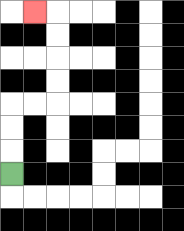{'start': '[0, 7]', 'end': '[1, 0]', 'path_directions': 'U,U,U,R,R,U,U,U,U,L', 'path_coordinates': '[[0, 7], [0, 6], [0, 5], [0, 4], [1, 4], [2, 4], [2, 3], [2, 2], [2, 1], [2, 0], [1, 0]]'}